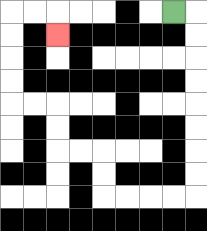{'start': '[7, 0]', 'end': '[2, 1]', 'path_directions': 'R,D,D,D,D,D,D,D,D,L,L,L,L,U,U,L,L,U,U,L,L,U,U,U,U,R,R,D', 'path_coordinates': '[[7, 0], [8, 0], [8, 1], [8, 2], [8, 3], [8, 4], [8, 5], [8, 6], [8, 7], [8, 8], [7, 8], [6, 8], [5, 8], [4, 8], [4, 7], [4, 6], [3, 6], [2, 6], [2, 5], [2, 4], [1, 4], [0, 4], [0, 3], [0, 2], [0, 1], [0, 0], [1, 0], [2, 0], [2, 1]]'}